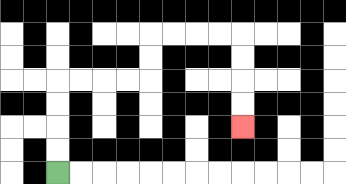{'start': '[2, 7]', 'end': '[10, 5]', 'path_directions': 'U,U,U,U,R,R,R,R,U,U,R,R,R,R,D,D,D,D', 'path_coordinates': '[[2, 7], [2, 6], [2, 5], [2, 4], [2, 3], [3, 3], [4, 3], [5, 3], [6, 3], [6, 2], [6, 1], [7, 1], [8, 1], [9, 1], [10, 1], [10, 2], [10, 3], [10, 4], [10, 5]]'}